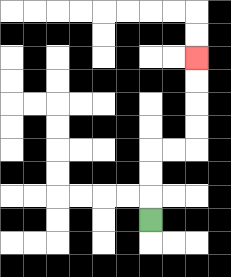{'start': '[6, 9]', 'end': '[8, 2]', 'path_directions': 'U,U,U,R,R,U,U,U,U', 'path_coordinates': '[[6, 9], [6, 8], [6, 7], [6, 6], [7, 6], [8, 6], [8, 5], [8, 4], [8, 3], [8, 2]]'}